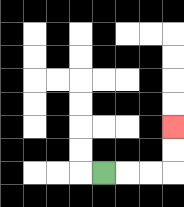{'start': '[4, 7]', 'end': '[7, 5]', 'path_directions': 'R,R,R,U,U', 'path_coordinates': '[[4, 7], [5, 7], [6, 7], [7, 7], [7, 6], [7, 5]]'}